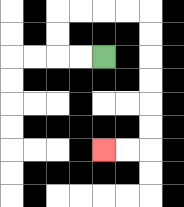{'start': '[4, 2]', 'end': '[4, 6]', 'path_directions': 'L,L,U,U,R,R,R,R,D,D,D,D,D,D,L,L', 'path_coordinates': '[[4, 2], [3, 2], [2, 2], [2, 1], [2, 0], [3, 0], [4, 0], [5, 0], [6, 0], [6, 1], [6, 2], [6, 3], [6, 4], [6, 5], [6, 6], [5, 6], [4, 6]]'}